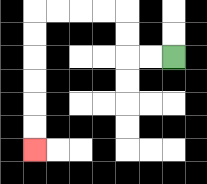{'start': '[7, 2]', 'end': '[1, 6]', 'path_directions': 'L,L,U,U,L,L,L,L,D,D,D,D,D,D', 'path_coordinates': '[[7, 2], [6, 2], [5, 2], [5, 1], [5, 0], [4, 0], [3, 0], [2, 0], [1, 0], [1, 1], [1, 2], [1, 3], [1, 4], [1, 5], [1, 6]]'}